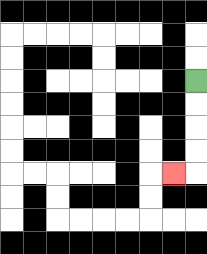{'start': '[8, 3]', 'end': '[7, 7]', 'path_directions': 'D,D,D,D,L', 'path_coordinates': '[[8, 3], [8, 4], [8, 5], [8, 6], [8, 7], [7, 7]]'}